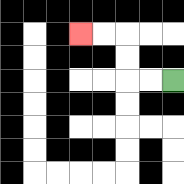{'start': '[7, 3]', 'end': '[3, 1]', 'path_directions': 'L,L,U,U,L,L', 'path_coordinates': '[[7, 3], [6, 3], [5, 3], [5, 2], [5, 1], [4, 1], [3, 1]]'}